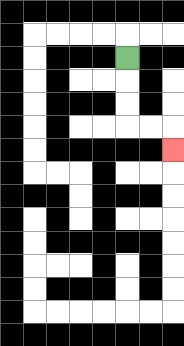{'start': '[5, 2]', 'end': '[7, 6]', 'path_directions': 'D,D,D,R,R,D', 'path_coordinates': '[[5, 2], [5, 3], [5, 4], [5, 5], [6, 5], [7, 5], [7, 6]]'}